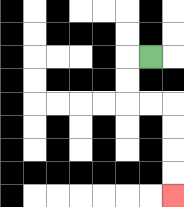{'start': '[6, 2]', 'end': '[7, 8]', 'path_directions': 'L,D,D,R,R,D,D,D,D', 'path_coordinates': '[[6, 2], [5, 2], [5, 3], [5, 4], [6, 4], [7, 4], [7, 5], [7, 6], [7, 7], [7, 8]]'}